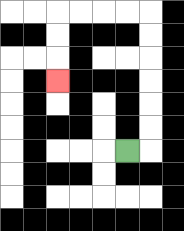{'start': '[5, 6]', 'end': '[2, 3]', 'path_directions': 'R,U,U,U,U,U,U,L,L,L,L,D,D,D', 'path_coordinates': '[[5, 6], [6, 6], [6, 5], [6, 4], [6, 3], [6, 2], [6, 1], [6, 0], [5, 0], [4, 0], [3, 0], [2, 0], [2, 1], [2, 2], [2, 3]]'}